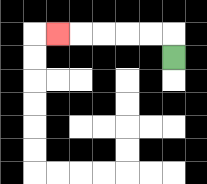{'start': '[7, 2]', 'end': '[2, 1]', 'path_directions': 'U,L,L,L,L,L', 'path_coordinates': '[[7, 2], [7, 1], [6, 1], [5, 1], [4, 1], [3, 1], [2, 1]]'}